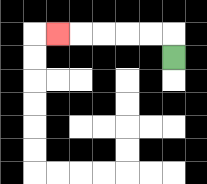{'start': '[7, 2]', 'end': '[2, 1]', 'path_directions': 'U,L,L,L,L,L', 'path_coordinates': '[[7, 2], [7, 1], [6, 1], [5, 1], [4, 1], [3, 1], [2, 1]]'}